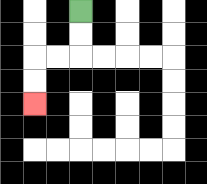{'start': '[3, 0]', 'end': '[1, 4]', 'path_directions': 'D,D,L,L,D,D', 'path_coordinates': '[[3, 0], [3, 1], [3, 2], [2, 2], [1, 2], [1, 3], [1, 4]]'}